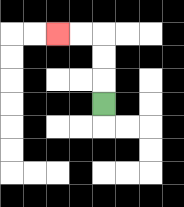{'start': '[4, 4]', 'end': '[2, 1]', 'path_directions': 'U,U,U,L,L', 'path_coordinates': '[[4, 4], [4, 3], [4, 2], [4, 1], [3, 1], [2, 1]]'}